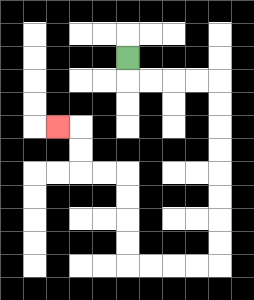{'start': '[5, 2]', 'end': '[2, 5]', 'path_directions': 'D,R,R,R,R,D,D,D,D,D,D,D,D,L,L,L,L,U,U,U,U,L,L,U,U,L', 'path_coordinates': '[[5, 2], [5, 3], [6, 3], [7, 3], [8, 3], [9, 3], [9, 4], [9, 5], [9, 6], [9, 7], [9, 8], [9, 9], [9, 10], [9, 11], [8, 11], [7, 11], [6, 11], [5, 11], [5, 10], [5, 9], [5, 8], [5, 7], [4, 7], [3, 7], [3, 6], [3, 5], [2, 5]]'}